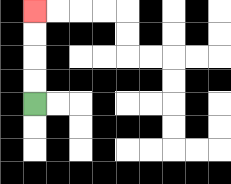{'start': '[1, 4]', 'end': '[1, 0]', 'path_directions': 'U,U,U,U', 'path_coordinates': '[[1, 4], [1, 3], [1, 2], [1, 1], [1, 0]]'}